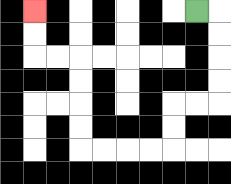{'start': '[8, 0]', 'end': '[1, 0]', 'path_directions': 'R,D,D,D,D,L,L,D,D,L,L,L,L,U,U,U,U,L,L,U,U', 'path_coordinates': '[[8, 0], [9, 0], [9, 1], [9, 2], [9, 3], [9, 4], [8, 4], [7, 4], [7, 5], [7, 6], [6, 6], [5, 6], [4, 6], [3, 6], [3, 5], [3, 4], [3, 3], [3, 2], [2, 2], [1, 2], [1, 1], [1, 0]]'}